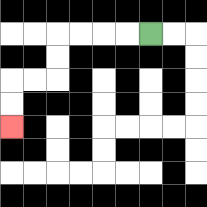{'start': '[6, 1]', 'end': '[0, 5]', 'path_directions': 'L,L,L,L,D,D,L,L,D,D', 'path_coordinates': '[[6, 1], [5, 1], [4, 1], [3, 1], [2, 1], [2, 2], [2, 3], [1, 3], [0, 3], [0, 4], [0, 5]]'}